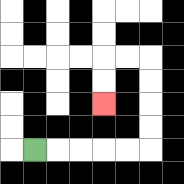{'start': '[1, 6]', 'end': '[4, 4]', 'path_directions': 'R,R,R,R,R,U,U,U,U,L,L,D,D', 'path_coordinates': '[[1, 6], [2, 6], [3, 6], [4, 6], [5, 6], [6, 6], [6, 5], [6, 4], [6, 3], [6, 2], [5, 2], [4, 2], [4, 3], [4, 4]]'}